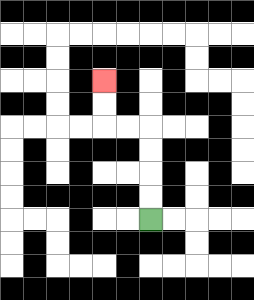{'start': '[6, 9]', 'end': '[4, 3]', 'path_directions': 'U,U,U,U,L,L,U,U', 'path_coordinates': '[[6, 9], [6, 8], [6, 7], [6, 6], [6, 5], [5, 5], [4, 5], [4, 4], [4, 3]]'}